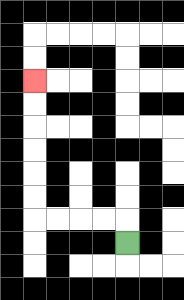{'start': '[5, 10]', 'end': '[1, 3]', 'path_directions': 'U,L,L,L,L,U,U,U,U,U,U', 'path_coordinates': '[[5, 10], [5, 9], [4, 9], [3, 9], [2, 9], [1, 9], [1, 8], [1, 7], [1, 6], [1, 5], [1, 4], [1, 3]]'}